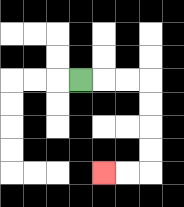{'start': '[3, 3]', 'end': '[4, 7]', 'path_directions': 'R,R,R,D,D,D,D,L,L', 'path_coordinates': '[[3, 3], [4, 3], [5, 3], [6, 3], [6, 4], [6, 5], [6, 6], [6, 7], [5, 7], [4, 7]]'}